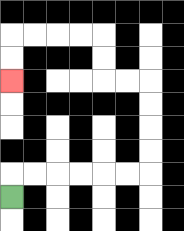{'start': '[0, 8]', 'end': '[0, 3]', 'path_directions': 'U,R,R,R,R,R,R,U,U,U,U,L,L,U,U,L,L,L,L,D,D', 'path_coordinates': '[[0, 8], [0, 7], [1, 7], [2, 7], [3, 7], [4, 7], [5, 7], [6, 7], [6, 6], [6, 5], [6, 4], [6, 3], [5, 3], [4, 3], [4, 2], [4, 1], [3, 1], [2, 1], [1, 1], [0, 1], [0, 2], [0, 3]]'}